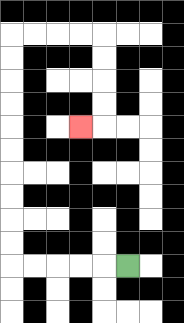{'start': '[5, 11]', 'end': '[3, 5]', 'path_directions': 'L,L,L,L,L,U,U,U,U,U,U,U,U,U,U,R,R,R,R,D,D,D,D,L', 'path_coordinates': '[[5, 11], [4, 11], [3, 11], [2, 11], [1, 11], [0, 11], [0, 10], [0, 9], [0, 8], [0, 7], [0, 6], [0, 5], [0, 4], [0, 3], [0, 2], [0, 1], [1, 1], [2, 1], [3, 1], [4, 1], [4, 2], [4, 3], [4, 4], [4, 5], [3, 5]]'}